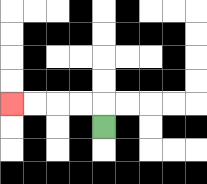{'start': '[4, 5]', 'end': '[0, 4]', 'path_directions': 'U,L,L,L,L', 'path_coordinates': '[[4, 5], [4, 4], [3, 4], [2, 4], [1, 4], [0, 4]]'}